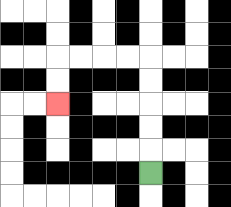{'start': '[6, 7]', 'end': '[2, 4]', 'path_directions': 'U,U,U,U,U,L,L,L,L,D,D', 'path_coordinates': '[[6, 7], [6, 6], [6, 5], [6, 4], [6, 3], [6, 2], [5, 2], [4, 2], [3, 2], [2, 2], [2, 3], [2, 4]]'}